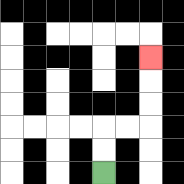{'start': '[4, 7]', 'end': '[6, 2]', 'path_directions': 'U,U,R,R,U,U,U', 'path_coordinates': '[[4, 7], [4, 6], [4, 5], [5, 5], [6, 5], [6, 4], [6, 3], [6, 2]]'}